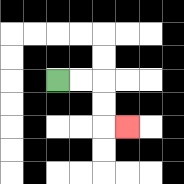{'start': '[2, 3]', 'end': '[5, 5]', 'path_directions': 'R,R,D,D,R', 'path_coordinates': '[[2, 3], [3, 3], [4, 3], [4, 4], [4, 5], [5, 5]]'}